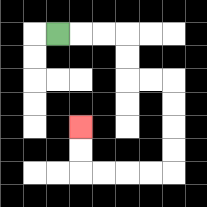{'start': '[2, 1]', 'end': '[3, 5]', 'path_directions': 'R,R,R,D,D,R,R,D,D,D,D,L,L,L,L,U,U', 'path_coordinates': '[[2, 1], [3, 1], [4, 1], [5, 1], [5, 2], [5, 3], [6, 3], [7, 3], [7, 4], [7, 5], [7, 6], [7, 7], [6, 7], [5, 7], [4, 7], [3, 7], [3, 6], [3, 5]]'}